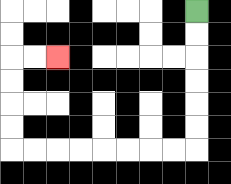{'start': '[8, 0]', 'end': '[2, 2]', 'path_directions': 'D,D,D,D,D,D,L,L,L,L,L,L,L,L,U,U,U,U,R,R', 'path_coordinates': '[[8, 0], [8, 1], [8, 2], [8, 3], [8, 4], [8, 5], [8, 6], [7, 6], [6, 6], [5, 6], [4, 6], [3, 6], [2, 6], [1, 6], [0, 6], [0, 5], [0, 4], [0, 3], [0, 2], [1, 2], [2, 2]]'}